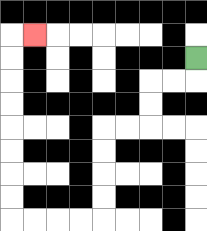{'start': '[8, 2]', 'end': '[1, 1]', 'path_directions': 'D,L,L,D,D,L,L,D,D,D,D,L,L,L,L,U,U,U,U,U,U,U,U,R', 'path_coordinates': '[[8, 2], [8, 3], [7, 3], [6, 3], [6, 4], [6, 5], [5, 5], [4, 5], [4, 6], [4, 7], [4, 8], [4, 9], [3, 9], [2, 9], [1, 9], [0, 9], [0, 8], [0, 7], [0, 6], [0, 5], [0, 4], [0, 3], [0, 2], [0, 1], [1, 1]]'}